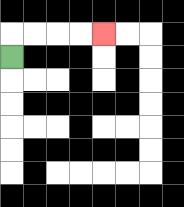{'start': '[0, 2]', 'end': '[4, 1]', 'path_directions': 'U,R,R,R,R', 'path_coordinates': '[[0, 2], [0, 1], [1, 1], [2, 1], [3, 1], [4, 1]]'}